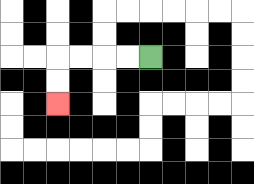{'start': '[6, 2]', 'end': '[2, 4]', 'path_directions': 'L,L,L,L,D,D', 'path_coordinates': '[[6, 2], [5, 2], [4, 2], [3, 2], [2, 2], [2, 3], [2, 4]]'}